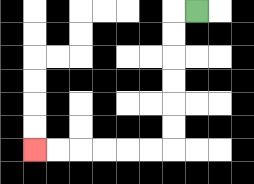{'start': '[8, 0]', 'end': '[1, 6]', 'path_directions': 'L,D,D,D,D,D,D,L,L,L,L,L,L', 'path_coordinates': '[[8, 0], [7, 0], [7, 1], [7, 2], [7, 3], [7, 4], [7, 5], [7, 6], [6, 6], [5, 6], [4, 6], [3, 6], [2, 6], [1, 6]]'}